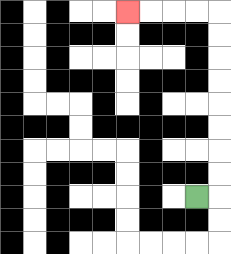{'start': '[8, 8]', 'end': '[5, 0]', 'path_directions': 'R,U,U,U,U,U,U,U,U,L,L,L,L', 'path_coordinates': '[[8, 8], [9, 8], [9, 7], [9, 6], [9, 5], [9, 4], [9, 3], [9, 2], [9, 1], [9, 0], [8, 0], [7, 0], [6, 0], [5, 0]]'}